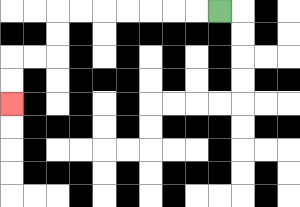{'start': '[9, 0]', 'end': '[0, 4]', 'path_directions': 'L,L,L,L,L,L,L,D,D,L,L,D,D', 'path_coordinates': '[[9, 0], [8, 0], [7, 0], [6, 0], [5, 0], [4, 0], [3, 0], [2, 0], [2, 1], [2, 2], [1, 2], [0, 2], [0, 3], [0, 4]]'}